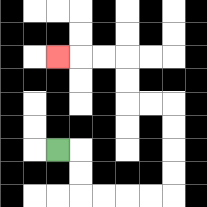{'start': '[2, 6]', 'end': '[2, 2]', 'path_directions': 'R,D,D,R,R,R,R,U,U,U,U,L,L,U,U,L,L,L', 'path_coordinates': '[[2, 6], [3, 6], [3, 7], [3, 8], [4, 8], [5, 8], [6, 8], [7, 8], [7, 7], [7, 6], [7, 5], [7, 4], [6, 4], [5, 4], [5, 3], [5, 2], [4, 2], [3, 2], [2, 2]]'}